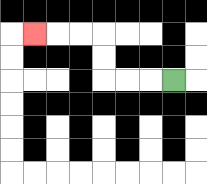{'start': '[7, 3]', 'end': '[1, 1]', 'path_directions': 'L,L,L,U,U,L,L,L', 'path_coordinates': '[[7, 3], [6, 3], [5, 3], [4, 3], [4, 2], [4, 1], [3, 1], [2, 1], [1, 1]]'}